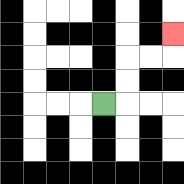{'start': '[4, 4]', 'end': '[7, 1]', 'path_directions': 'R,U,U,R,R,U', 'path_coordinates': '[[4, 4], [5, 4], [5, 3], [5, 2], [6, 2], [7, 2], [7, 1]]'}